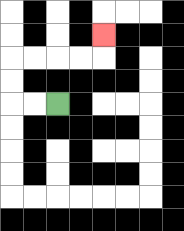{'start': '[2, 4]', 'end': '[4, 1]', 'path_directions': 'L,L,U,U,R,R,R,R,U', 'path_coordinates': '[[2, 4], [1, 4], [0, 4], [0, 3], [0, 2], [1, 2], [2, 2], [3, 2], [4, 2], [4, 1]]'}